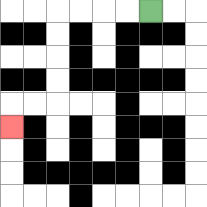{'start': '[6, 0]', 'end': '[0, 5]', 'path_directions': 'L,L,L,L,D,D,D,D,L,L,D', 'path_coordinates': '[[6, 0], [5, 0], [4, 0], [3, 0], [2, 0], [2, 1], [2, 2], [2, 3], [2, 4], [1, 4], [0, 4], [0, 5]]'}